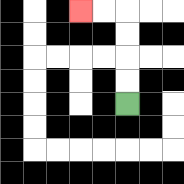{'start': '[5, 4]', 'end': '[3, 0]', 'path_directions': 'U,U,U,U,L,L', 'path_coordinates': '[[5, 4], [5, 3], [5, 2], [5, 1], [5, 0], [4, 0], [3, 0]]'}